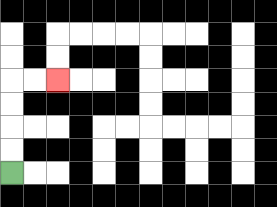{'start': '[0, 7]', 'end': '[2, 3]', 'path_directions': 'U,U,U,U,R,R', 'path_coordinates': '[[0, 7], [0, 6], [0, 5], [0, 4], [0, 3], [1, 3], [2, 3]]'}